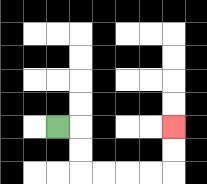{'start': '[2, 5]', 'end': '[7, 5]', 'path_directions': 'R,D,D,R,R,R,R,U,U', 'path_coordinates': '[[2, 5], [3, 5], [3, 6], [3, 7], [4, 7], [5, 7], [6, 7], [7, 7], [7, 6], [7, 5]]'}